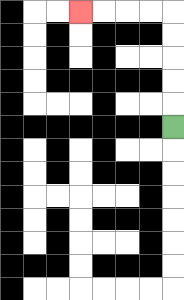{'start': '[7, 5]', 'end': '[3, 0]', 'path_directions': 'U,U,U,U,U,L,L,L,L', 'path_coordinates': '[[7, 5], [7, 4], [7, 3], [7, 2], [7, 1], [7, 0], [6, 0], [5, 0], [4, 0], [3, 0]]'}